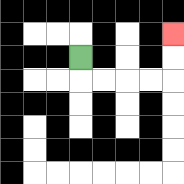{'start': '[3, 2]', 'end': '[7, 1]', 'path_directions': 'D,R,R,R,R,U,U', 'path_coordinates': '[[3, 2], [3, 3], [4, 3], [5, 3], [6, 3], [7, 3], [7, 2], [7, 1]]'}